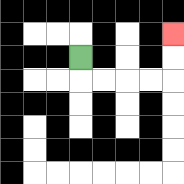{'start': '[3, 2]', 'end': '[7, 1]', 'path_directions': 'D,R,R,R,R,U,U', 'path_coordinates': '[[3, 2], [3, 3], [4, 3], [5, 3], [6, 3], [7, 3], [7, 2], [7, 1]]'}